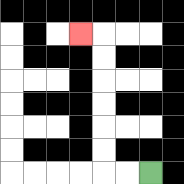{'start': '[6, 7]', 'end': '[3, 1]', 'path_directions': 'L,L,U,U,U,U,U,U,L', 'path_coordinates': '[[6, 7], [5, 7], [4, 7], [4, 6], [4, 5], [4, 4], [4, 3], [4, 2], [4, 1], [3, 1]]'}